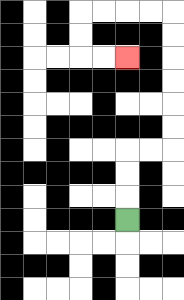{'start': '[5, 9]', 'end': '[5, 2]', 'path_directions': 'U,U,U,R,R,U,U,U,U,U,U,L,L,L,L,D,D,R,R', 'path_coordinates': '[[5, 9], [5, 8], [5, 7], [5, 6], [6, 6], [7, 6], [7, 5], [7, 4], [7, 3], [7, 2], [7, 1], [7, 0], [6, 0], [5, 0], [4, 0], [3, 0], [3, 1], [3, 2], [4, 2], [5, 2]]'}